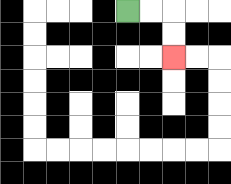{'start': '[5, 0]', 'end': '[7, 2]', 'path_directions': 'R,R,D,D', 'path_coordinates': '[[5, 0], [6, 0], [7, 0], [7, 1], [7, 2]]'}